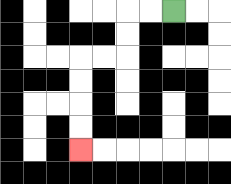{'start': '[7, 0]', 'end': '[3, 6]', 'path_directions': 'L,L,D,D,L,L,D,D,D,D', 'path_coordinates': '[[7, 0], [6, 0], [5, 0], [5, 1], [5, 2], [4, 2], [3, 2], [3, 3], [3, 4], [3, 5], [3, 6]]'}